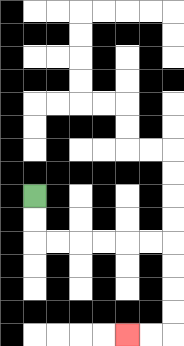{'start': '[1, 8]', 'end': '[5, 14]', 'path_directions': 'D,D,R,R,R,R,R,R,D,D,D,D,L,L', 'path_coordinates': '[[1, 8], [1, 9], [1, 10], [2, 10], [3, 10], [4, 10], [5, 10], [6, 10], [7, 10], [7, 11], [7, 12], [7, 13], [7, 14], [6, 14], [5, 14]]'}